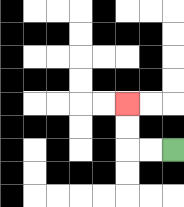{'start': '[7, 6]', 'end': '[5, 4]', 'path_directions': 'L,L,U,U', 'path_coordinates': '[[7, 6], [6, 6], [5, 6], [5, 5], [5, 4]]'}